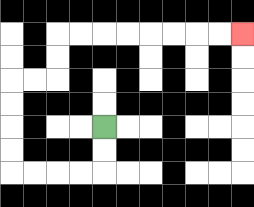{'start': '[4, 5]', 'end': '[10, 1]', 'path_directions': 'D,D,L,L,L,L,U,U,U,U,R,R,U,U,R,R,R,R,R,R,R,R', 'path_coordinates': '[[4, 5], [4, 6], [4, 7], [3, 7], [2, 7], [1, 7], [0, 7], [0, 6], [0, 5], [0, 4], [0, 3], [1, 3], [2, 3], [2, 2], [2, 1], [3, 1], [4, 1], [5, 1], [6, 1], [7, 1], [8, 1], [9, 1], [10, 1]]'}